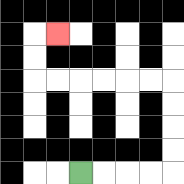{'start': '[3, 7]', 'end': '[2, 1]', 'path_directions': 'R,R,R,R,U,U,U,U,L,L,L,L,L,L,U,U,R', 'path_coordinates': '[[3, 7], [4, 7], [5, 7], [6, 7], [7, 7], [7, 6], [7, 5], [7, 4], [7, 3], [6, 3], [5, 3], [4, 3], [3, 3], [2, 3], [1, 3], [1, 2], [1, 1], [2, 1]]'}